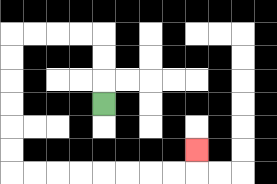{'start': '[4, 4]', 'end': '[8, 6]', 'path_directions': 'U,U,U,L,L,L,L,D,D,D,D,D,D,R,R,R,R,R,R,R,R,U', 'path_coordinates': '[[4, 4], [4, 3], [4, 2], [4, 1], [3, 1], [2, 1], [1, 1], [0, 1], [0, 2], [0, 3], [0, 4], [0, 5], [0, 6], [0, 7], [1, 7], [2, 7], [3, 7], [4, 7], [5, 7], [6, 7], [7, 7], [8, 7], [8, 6]]'}